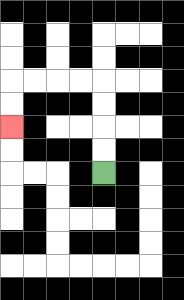{'start': '[4, 7]', 'end': '[0, 5]', 'path_directions': 'U,U,U,U,L,L,L,L,D,D', 'path_coordinates': '[[4, 7], [4, 6], [4, 5], [4, 4], [4, 3], [3, 3], [2, 3], [1, 3], [0, 3], [0, 4], [0, 5]]'}